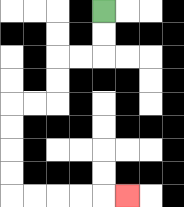{'start': '[4, 0]', 'end': '[5, 8]', 'path_directions': 'D,D,L,L,D,D,L,L,D,D,D,D,R,R,R,R,R', 'path_coordinates': '[[4, 0], [4, 1], [4, 2], [3, 2], [2, 2], [2, 3], [2, 4], [1, 4], [0, 4], [0, 5], [0, 6], [0, 7], [0, 8], [1, 8], [2, 8], [3, 8], [4, 8], [5, 8]]'}